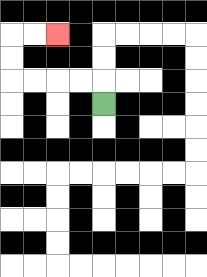{'start': '[4, 4]', 'end': '[2, 1]', 'path_directions': 'U,L,L,L,L,U,U,R,R', 'path_coordinates': '[[4, 4], [4, 3], [3, 3], [2, 3], [1, 3], [0, 3], [0, 2], [0, 1], [1, 1], [2, 1]]'}